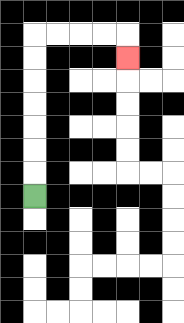{'start': '[1, 8]', 'end': '[5, 2]', 'path_directions': 'U,U,U,U,U,U,U,R,R,R,R,D', 'path_coordinates': '[[1, 8], [1, 7], [1, 6], [1, 5], [1, 4], [1, 3], [1, 2], [1, 1], [2, 1], [3, 1], [4, 1], [5, 1], [5, 2]]'}